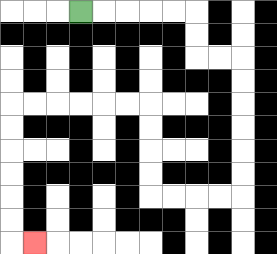{'start': '[3, 0]', 'end': '[1, 10]', 'path_directions': 'R,R,R,R,R,D,D,R,R,D,D,D,D,D,D,L,L,L,L,U,U,U,U,L,L,L,L,L,L,D,D,D,D,D,D,R', 'path_coordinates': '[[3, 0], [4, 0], [5, 0], [6, 0], [7, 0], [8, 0], [8, 1], [8, 2], [9, 2], [10, 2], [10, 3], [10, 4], [10, 5], [10, 6], [10, 7], [10, 8], [9, 8], [8, 8], [7, 8], [6, 8], [6, 7], [6, 6], [6, 5], [6, 4], [5, 4], [4, 4], [3, 4], [2, 4], [1, 4], [0, 4], [0, 5], [0, 6], [0, 7], [0, 8], [0, 9], [0, 10], [1, 10]]'}